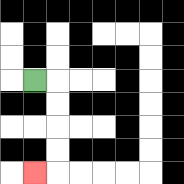{'start': '[1, 3]', 'end': '[1, 7]', 'path_directions': 'R,D,D,D,D,L', 'path_coordinates': '[[1, 3], [2, 3], [2, 4], [2, 5], [2, 6], [2, 7], [1, 7]]'}